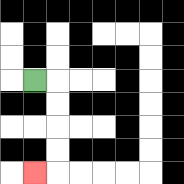{'start': '[1, 3]', 'end': '[1, 7]', 'path_directions': 'R,D,D,D,D,L', 'path_coordinates': '[[1, 3], [2, 3], [2, 4], [2, 5], [2, 6], [2, 7], [1, 7]]'}